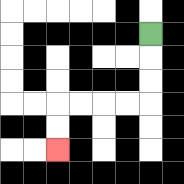{'start': '[6, 1]', 'end': '[2, 6]', 'path_directions': 'D,D,D,L,L,L,L,D,D', 'path_coordinates': '[[6, 1], [6, 2], [6, 3], [6, 4], [5, 4], [4, 4], [3, 4], [2, 4], [2, 5], [2, 6]]'}